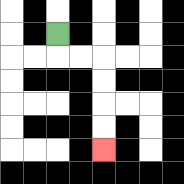{'start': '[2, 1]', 'end': '[4, 6]', 'path_directions': 'D,R,R,D,D,D,D', 'path_coordinates': '[[2, 1], [2, 2], [3, 2], [4, 2], [4, 3], [4, 4], [4, 5], [4, 6]]'}